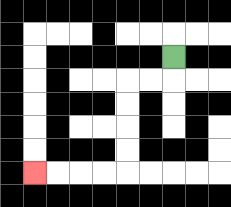{'start': '[7, 2]', 'end': '[1, 7]', 'path_directions': 'D,L,L,D,D,D,D,L,L,L,L', 'path_coordinates': '[[7, 2], [7, 3], [6, 3], [5, 3], [5, 4], [5, 5], [5, 6], [5, 7], [4, 7], [3, 7], [2, 7], [1, 7]]'}